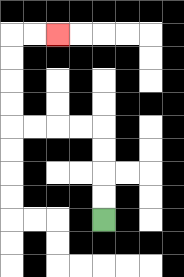{'start': '[4, 9]', 'end': '[2, 1]', 'path_directions': 'U,U,U,U,L,L,L,L,U,U,U,U,R,R', 'path_coordinates': '[[4, 9], [4, 8], [4, 7], [4, 6], [4, 5], [3, 5], [2, 5], [1, 5], [0, 5], [0, 4], [0, 3], [0, 2], [0, 1], [1, 1], [2, 1]]'}